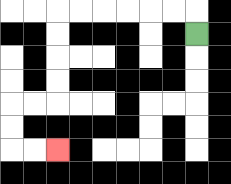{'start': '[8, 1]', 'end': '[2, 6]', 'path_directions': 'U,L,L,L,L,L,L,D,D,D,D,L,L,D,D,R,R', 'path_coordinates': '[[8, 1], [8, 0], [7, 0], [6, 0], [5, 0], [4, 0], [3, 0], [2, 0], [2, 1], [2, 2], [2, 3], [2, 4], [1, 4], [0, 4], [0, 5], [0, 6], [1, 6], [2, 6]]'}